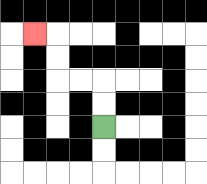{'start': '[4, 5]', 'end': '[1, 1]', 'path_directions': 'U,U,L,L,U,U,L', 'path_coordinates': '[[4, 5], [4, 4], [4, 3], [3, 3], [2, 3], [2, 2], [2, 1], [1, 1]]'}